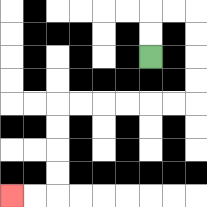{'start': '[6, 2]', 'end': '[0, 8]', 'path_directions': 'U,U,R,R,D,D,D,D,L,L,L,L,L,L,D,D,D,D,L,L', 'path_coordinates': '[[6, 2], [6, 1], [6, 0], [7, 0], [8, 0], [8, 1], [8, 2], [8, 3], [8, 4], [7, 4], [6, 4], [5, 4], [4, 4], [3, 4], [2, 4], [2, 5], [2, 6], [2, 7], [2, 8], [1, 8], [0, 8]]'}